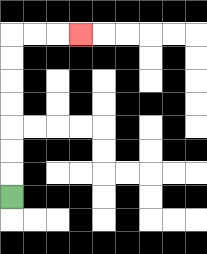{'start': '[0, 8]', 'end': '[3, 1]', 'path_directions': 'U,U,U,U,U,U,U,R,R,R', 'path_coordinates': '[[0, 8], [0, 7], [0, 6], [0, 5], [0, 4], [0, 3], [0, 2], [0, 1], [1, 1], [2, 1], [3, 1]]'}